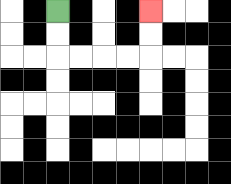{'start': '[2, 0]', 'end': '[6, 0]', 'path_directions': 'D,D,R,R,R,R,U,U', 'path_coordinates': '[[2, 0], [2, 1], [2, 2], [3, 2], [4, 2], [5, 2], [6, 2], [6, 1], [6, 0]]'}